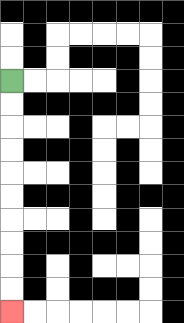{'start': '[0, 3]', 'end': '[0, 13]', 'path_directions': 'D,D,D,D,D,D,D,D,D,D', 'path_coordinates': '[[0, 3], [0, 4], [0, 5], [0, 6], [0, 7], [0, 8], [0, 9], [0, 10], [0, 11], [0, 12], [0, 13]]'}